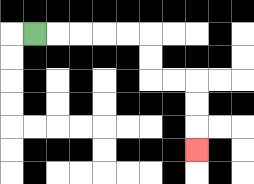{'start': '[1, 1]', 'end': '[8, 6]', 'path_directions': 'R,R,R,R,R,D,D,R,R,D,D,D', 'path_coordinates': '[[1, 1], [2, 1], [3, 1], [4, 1], [5, 1], [6, 1], [6, 2], [6, 3], [7, 3], [8, 3], [8, 4], [8, 5], [8, 6]]'}